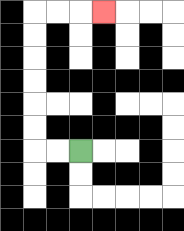{'start': '[3, 6]', 'end': '[4, 0]', 'path_directions': 'L,L,U,U,U,U,U,U,R,R,R', 'path_coordinates': '[[3, 6], [2, 6], [1, 6], [1, 5], [1, 4], [1, 3], [1, 2], [1, 1], [1, 0], [2, 0], [3, 0], [4, 0]]'}